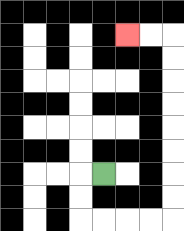{'start': '[4, 7]', 'end': '[5, 1]', 'path_directions': 'L,D,D,R,R,R,R,U,U,U,U,U,U,U,U,L,L', 'path_coordinates': '[[4, 7], [3, 7], [3, 8], [3, 9], [4, 9], [5, 9], [6, 9], [7, 9], [7, 8], [7, 7], [7, 6], [7, 5], [7, 4], [7, 3], [7, 2], [7, 1], [6, 1], [5, 1]]'}